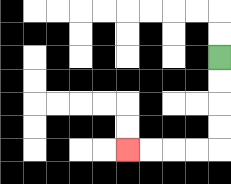{'start': '[9, 2]', 'end': '[5, 6]', 'path_directions': 'D,D,D,D,L,L,L,L', 'path_coordinates': '[[9, 2], [9, 3], [9, 4], [9, 5], [9, 6], [8, 6], [7, 6], [6, 6], [5, 6]]'}